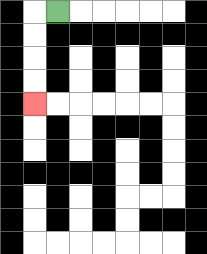{'start': '[2, 0]', 'end': '[1, 4]', 'path_directions': 'L,D,D,D,D', 'path_coordinates': '[[2, 0], [1, 0], [1, 1], [1, 2], [1, 3], [1, 4]]'}